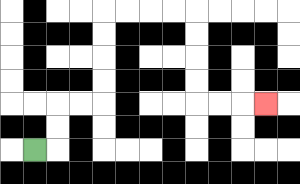{'start': '[1, 6]', 'end': '[11, 4]', 'path_directions': 'R,U,U,R,R,U,U,U,U,R,R,R,R,D,D,D,D,R,R,R', 'path_coordinates': '[[1, 6], [2, 6], [2, 5], [2, 4], [3, 4], [4, 4], [4, 3], [4, 2], [4, 1], [4, 0], [5, 0], [6, 0], [7, 0], [8, 0], [8, 1], [8, 2], [8, 3], [8, 4], [9, 4], [10, 4], [11, 4]]'}